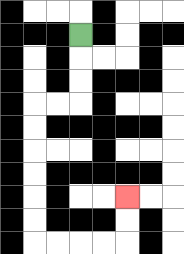{'start': '[3, 1]', 'end': '[5, 8]', 'path_directions': 'D,D,D,L,L,D,D,D,D,D,D,R,R,R,R,U,U', 'path_coordinates': '[[3, 1], [3, 2], [3, 3], [3, 4], [2, 4], [1, 4], [1, 5], [1, 6], [1, 7], [1, 8], [1, 9], [1, 10], [2, 10], [3, 10], [4, 10], [5, 10], [5, 9], [5, 8]]'}